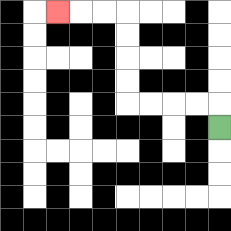{'start': '[9, 5]', 'end': '[2, 0]', 'path_directions': 'U,L,L,L,L,U,U,U,U,L,L,L', 'path_coordinates': '[[9, 5], [9, 4], [8, 4], [7, 4], [6, 4], [5, 4], [5, 3], [5, 2], [5, 1], [5, 0], [4, 0], [3, 0], [2, 0]]'}